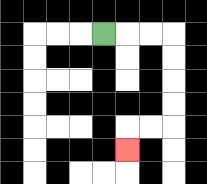{'start': '[4, 1]', 'end': '[5, 6]', 'path_directions': 'R,R,R,D,D,D,D,L,L,D', 'path_coordinates': '[[4, 1], [5, 1], [6, 1], [7, 1], [7, 2], [7, 3], [7, 4], [7, 5], [6, 5], [5, 5], [5, 6]]'}